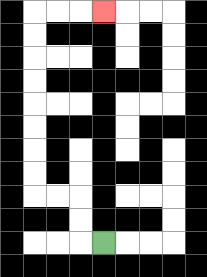{'start': '[4, 10]', 'end': '[4, 0]', 'path_directions': 'L,U,U,L,L,U,U,U,U,U,U,U,U,R,R,R', 'path_coordinates': '[[4, 10], [3, 10], [3, 9], [3, 8], [2, 8], [1, 8], [1, 7], [1, 6], [1, 5], [1, 4], [1, 3], [1, 2], [1, 1], [1, 0], [2, 0], [3, 0], [4, 0]]'}